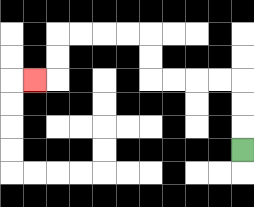{'start': '[10, 6]', 'end': '[1, 3]', 'path_directions': 'U,U,U,L,L,L,L,U,U,L,L,L,L,D,D,L', 'path_coordinates': '[[10, 6], [10, 5], [10, 4], [10, 3], [9, 3], [8, 3], [7, 3], [6, 3], [6, 2], [6, 1], [5, 1], [4, 1], [3, 1], [2, 1], [2, 2], [2, 3], [1, 3]]'}